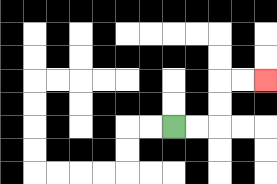{'start': '[7, 5]', 'end': '[11, 3]', 'path_directions': 'R,R,U,U,R,R', 'path_coordinates': '[[7, 5], [8, 5], [9, 5], [9, 4], [9, 3], [10, 3], [11, 3]]'}